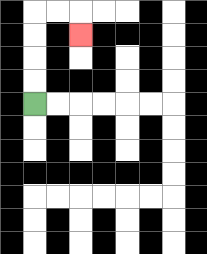{'start': '[1, 4]', 'end': '[3, 1]', 'path_directions': 'U,U,U,U,R,R,D', 'path_coordinates': '[[1, 4], [1, 3], [1, 2], [1, 1], [1, 0], [2, 0], [3, 0], [3, 1]]'}